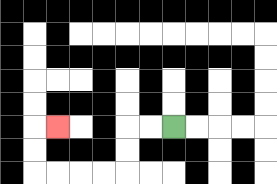{'start': '[7, 5]', 'end': '[2, 5]', 'path_directions': 'L,L,D,D,L,L,L,L,U,U,R', 'path_coordinates': '[[7, 5], [6, 5], [5, 5], [5, 6], [5, 7], [4, 7], [3, 7], [2, 7], [1, 7], [1, 6], [1, 5], [2, 5]]'}